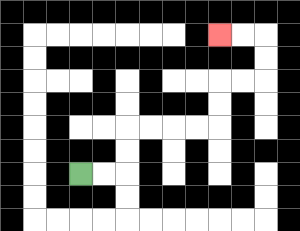{'start': '[3, 7]', 'end': '[9, 1]', 'path_directions': 'R,R,U,U,R,R,R,R,U,U,R,R,U,U,L,L', 'path_coordinates': '[[3, 7], [4, 7], [5, 7], [5, 6], [5, 5], [6, 5], [7, 5], [8, 5], [9, 5], [9, 4], [9, 3], [10, 3], [11, 3], [11, 2], [11, 1], [10, 1], [9, 1]]'}